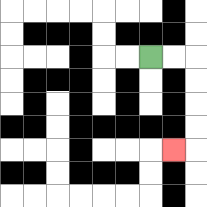{'start': '[6, 2]', 'end': '[7, 6]', 'path_directions': 'R,R,D,D,D,D,L', 'path_coordinates': '[[6, 2], [7, 2], [8, 2], [8, 3], [8, 4], [8, 5], [8, 6], [7, 6]]'}